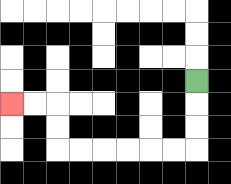{'start': '[8, 3]', 'end': '[0, 4]', 'path_directions': 'D,D,D,L,L,L,L,L,L,U,U,L,L', 'path_coordinates': '[[8, 3], [8, 4], [8, 5], [8, 6], [7, 6], [6, 6], [5, 6], [4, 6], [3, 6], [2, 6], [2, 5], [2, 4], [1, 4], [0, 4]]'}